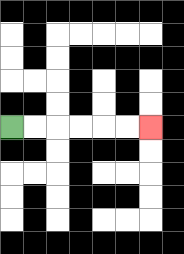{'start': '[0, 5]', 'end': '[6, 5]', 'path_directions': 'R,R,R,R,R,R', 'path_coordinates': '[[0, 5], [1, 5], [2, 5], [3, 5], [4, 5], [5, 5], [6, 5]]'}